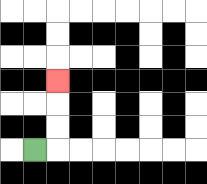{'start': '[1, 6]', 'end': '[2, 3]', 'path_directions': 'R,U,U,U', 'path_coordinates': '[[1, 6], [2, 6], [2, 5], [2, 4], [2, 3]]'}